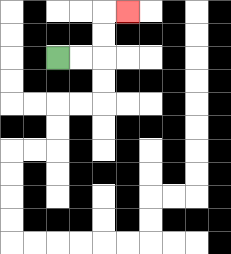{'start': '[2, 2]', 'end': '[5, 0]', 'path_directions': 'R,R,U,U,R', 'path_coordinates': '[[2, 2], [3, 2], [4, 2], [4, 1], [4, 0], [5, 0]]'}